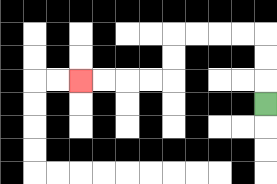{'start': '[11, 4]', 'end': '[3, 3]', 'path_directions': 'U,U,U,L,L,L,L,D,D,L,L,L,L', 'path_coordinates': '[[11, 4], [11, 3], [11, 2], [11, 1], [10, 1], [9, 1], [8, 1], [7, 1], [7, 2], [7, 3], [6, 3], [5, 3], [4, 3], [3, 3]]'}